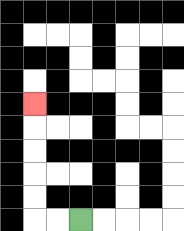{'start': '[3, 9]', 'end': '[1, 4]', 'path_directions': 'L,L,U,U,U,U,U', 'path_coordinates': '[[3, 9], [2, 9], [1, 9], [1, 8], [1, 7], [1, 6], [1, 5], [1, 4]]'}